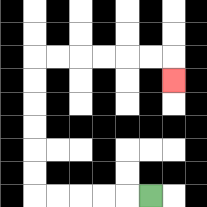{'start': '[6, 8]', 'end': '[7, 3]', 'path_directions': 'L,L,L,L,L,U,U,U,U,U,U,R,R,R,R,R,R,D', 'path_coordinates': '[[6, 8], [5, 8], [4, 8], [3, 8], [2, 8], [1, 8], [1, 7], [1, 6], [1, 5], [1, 4], [1, 3], [1, 2], [2, 2], [3, 2], [4, 2], [5, 2], [6, 2], [7, 2], [7, 3]]'}